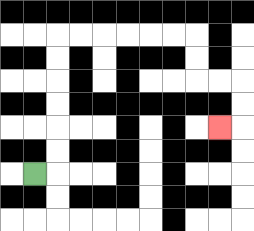{'start': '[1, 7]', 'end': '[9, 5]', 'path_directions': 'R,U,U,U,U,U,U,R,R,R,R,R,R,D,D,R,R,D,D,L', 'path_coordinates': '[[1, 7], [2, 7], [2, 6], [2, 5], [2, 4], [2, 3], [2, 2], [2, 1], [3, 1], [4, 1], [5, 1], [6, 1], [7, 1], [8, 1], [8, 2], [8, 3], [9, 3], [10, 3], [10, 4], [10, 5], [9, 5]]'}